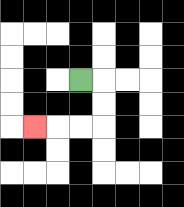{'start': '[3, 3]', 'end': '[1, 5]', 'path_directions': 'R,D,D,L,L,L', 'path_coordinates': '[[3, 3], [4, 3], [4, 4], [4, 5], [3, 5], [2, 5], [1, 5]]'}